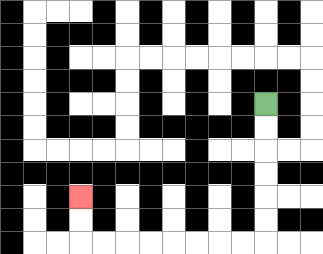{'start': '[11, 4]', 'end': '[3, 8]', 'path_directions': 'D,D,D,D,D,D,L,L,L,L,L,L,L,L,U,U', 'path_coordinates': '[[11, 4], [11, 5], [11, 6], [11, 7], [11, 8], [11, 9], [11, 10], [10, 10], [9, 10], [8, 10], [7, 10], [6, 10], [5, 10], [4, 10], [3, 10], [3, 9], [3, 8]]'}